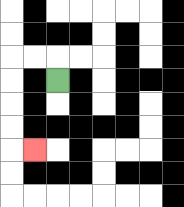{'start': '[2, 3]', 'end': '[1, 6]', 'path_directions': 'U,L,L,D,D,D,D,R', 'path_coordinates': '[[2, 3], [2, 2], [1, 2], [0, 2], [0, 3], [0, 4], [0, 5], [0, 6], [1, 6]]'}